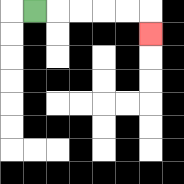{'start': '[1, 0]', 'end': '[6, 1]', 'path_directions': 'R,R,R,R,R,D', 'path_coordinates': '[[1, 0], [2, 0], [3, 0], [4, 0], [5, 0], [6, 0], [6, 1]]'}